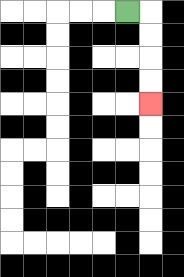{'start': '[5, 0]', 'end': '[6, 4]', 'path_directions': 'R,D,D,D,D', 'path_coordinates': '[[5, 0], [6, 0], [6, 1], [6, 2], [6, 3], [6, 4]]'}